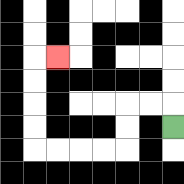{'start': '[7, 5]', 'end': '[2, 2]', 'path_directions': 'U,L,L,D,D,L,L,L,L,U,U,U,U,R', 'path_coordinates': '[[7, 5], [7, 4], [6, 4], [5, 4], [5, 5], [5, 6], [4, 6], [3, 6], [2, 6], [1, 6], [1, 5], [1, 4], [1, 3], [1, 2], [2, 2]]'}